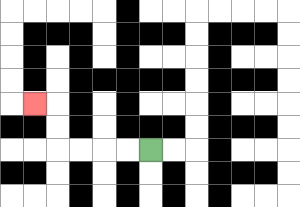{'start': '[6, 6]', 'end': '[1, 4]', 'path_directions': 'L,L,L,L,U,U,L', 'path_coordinates': '[[6, 6], [5, 6], [4, 6], [3, 6], [2, 6], [2, 5], [2, 4], [1, 4]]'}